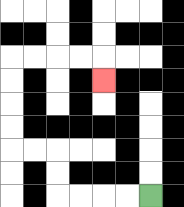{'start': '[6, 8]', 'end': '[4, 3]', 'path_directions': 'L,L,L,L,U,U,L,L,U,U,U,U,R,R,R,R,D', 'path_coordinates': '[[6, 8], [5, 8], [4, 8], [3, 8], [2, 8], [2, 7], [2, 6], [1, 6], [0, 6], [0, 5], [0, 4], [0, 3], [0, 2], [1, 2], [2, 2], [3, 2], [4, 2], [4, 3]]'}